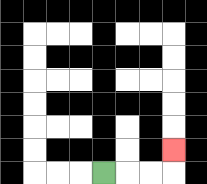{'start': '[4, 7]', 'end': '[7, 6]', 'path_directions': 'R,R,R,U', 'path_coordinates': '[[4, 7], [5, 7], [6, 7], [7, 7], [7, 6]]'}